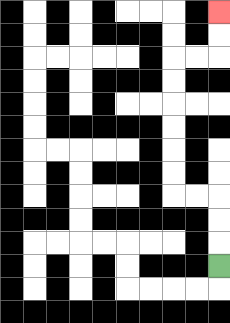{'start': '[9, 11]', 'end': '[9, 0]', 'path_directions': 'U,U,U,L,L,U,U,U,U,U,U,R,R,U,U', 'path_coordinates': '[[9, 11], [9, 10], [9, 9], [9, 8], [8, 8], [7, 8], [7, 7], [7, 6], [7, 5], [7, 4], [7, 3], [7, 2], [8, 2], [9, 2], [9, 1], [9, 0]]'}